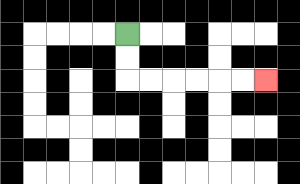{'start': '[5, 1]', 'end': '[11, 3]', 'path_directions': 'D,D,R,R,R,R,R,R', 'path_coordinates': '[[5, 1], [5, 2], [5, 3], [6, 3], [7, 3], [8, 3], [9, 3], [10, 3], [11, 3]]'}